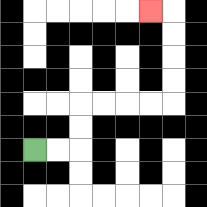{'start': '[1, 6]', 'end': '[6, 0]', 'path_directions': 'R,R,U,U,R,R,R,R,U,U,U,U,L', 'path_coordinates': '[[1, 6], [2, 6], [3, 6], [3, 5], [3, 4], [4, 4], [5, 4], [6, 4], [7, 4], [7, 3], [7, 2], [7, 1], [7, 0], [6, 0]]'}